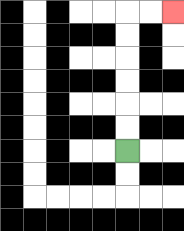{'start': '[5, 6]', 'end': '[7, 0]', 'path_directions': 'U,U,U,U,U,U,R,R', 'path_coordinates': '[[5, 6], [5, 5], [5, 4], [5, 3], [5, 2], [5, 1], [5, 0], [6, 0], [7, 0]]'}